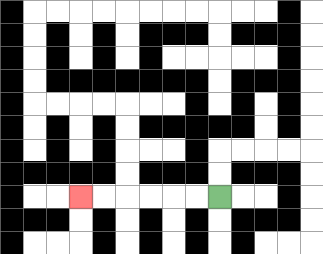{'start': '[9, 8]', 'end': '[3, 8]', 'path_directions': 'L,L,L,L,L,L', 'path_coordinates': '[[9, 8], [8, 8], [7, 8], [6, 8], [5, 8], [4, 8], [3, 8]]'}